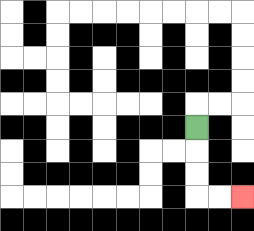{'start': '[8, 5]', 'end': '[10, 8]', 'path_directions': 'D,D,D,R,R', 'path_coordinates': '[[8, 5], [8, 6], [8, 7], [8, 8], [9, 8], [10, 8]]'}